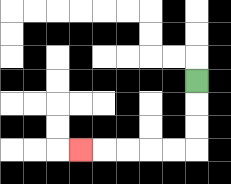{'start': '[8, 3]', 'end': '[3, 6]', 'path_directions': 'D,D,D,L,L,L,L,L', 'path_coordinates': '[[8, 3], [8, 4], [8, 5], [8, 6], [7, 6], [6, 6], [5, 6], [4, 6], [3, 6]]'}